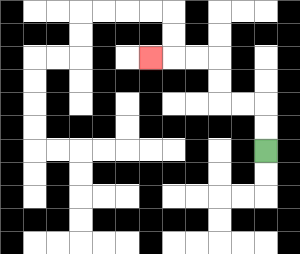{'start': '[11, 6]', 'end': '[6, 2]', 'path_directions': 'U,U,L,L,U,U,L,L,L', 'path_coordinates': '[[11, 6], [11, 5], [11, 4], [10, 4], [9, 4], [9, 3], [9, 2], [8, 2], [7, 2], [6, 2]]'}